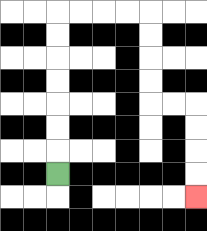{'start': '[2, 7]', 'end': '[8, 8]', 'path_directions': 'U,U,U,U,U,U,U,R,R,R,R,D,D,D,D,R,R,D,D,D,D', 'path_coordinates': '[[2, 7], [2, 6], [2, 5], [2, 4], [2, 3], [2, 2], [2, 1], [2, 0], [3, 0], [4, 0], [5, 0], [6, 0], [6, 1], [6, 2], [6, 3], [6, 4], [7, 4], [8, 4], [8, 5], [8, 6], [8, 7], [8, 8]]'}